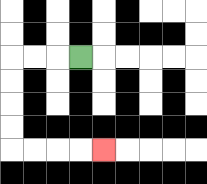{'start': '[3, 2]', 'end': '[4, 6]', 'path_directions': 'L,L,L,D,D,D,D,R,R,R,R', 'path_coordinates': '[[3, 2], [2, 2], [1, 2], [0, 2], [0, 3], [0, 4], [0, 5], [0, 6], [1, 6], [2, 6], [3, 6], [4, 6]]'}